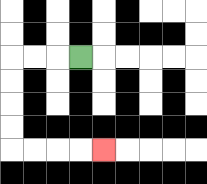{'start': '[3, 2]', 'end': '[4, 6]', 'path_directions': 'L,L,L,D,D,D,D,R,R,R,R', 'path_coordinates': '[[3, 2], [2, 2], [1, 2], [0, 2], [0, 3], [0, 4], [0, 5], [0, 6], [1, 6], [2, 6], [3, 6], [4, 6]]'}